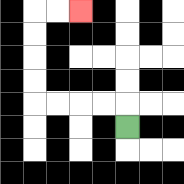{'start': '[5, 5]', 'end': '[3, 0]', 'path_directions': 'U,L,L,L,L,U,U,U,U,R,R', 'path_coordinates': '[[5, 5], [5, 4], [4, 4], [3, 4], [2, 4], [1, 4], [1, 3], [1, 2], [1, 1], [1, 0], [2, 0], [3, 0]]'}